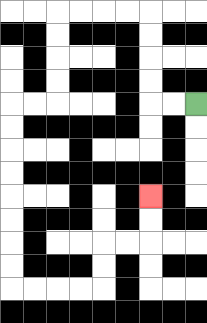{'start': '[8, 4]', 'end': '[6, 8]', 'path_directions': 'L,L,U,U,U,U,L,L,L,L,D,D,D,D,L,L,D,D,D,D,D,D,D,D,R,R,R,R,U,U,R,R,U,U', 'path_coordinates': '[[8, 4], [7, 4], [6, 4], [6, 3], [6, 2], [6, 1], [6, 0], [5, 0], [4, 0], [3, 0], [2, 0], [2, 1], [2, 2], [2, 3], [2, 4], [1, 4], [0, 4], [0, 5], [0, 6], [0, 7], [0, 8], [0, 9], [0, 10], [0, 11], [0, 12], [1, 12], [2, 12], [3, 12], [4, 12], [4, 11], [4, 10], [5, 10], [6, 10], [6, 9], [6, 8]]'}